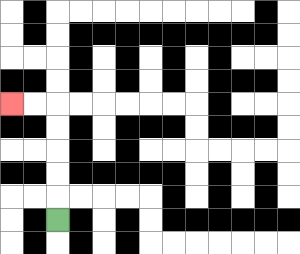{'start': '[2, 9]', 'end': '[0, 4]', 'path_directions': 'U,U,U,U,U,L,L', 'path_coordinates': '[[2, 9], [2, 8], [2, 7], [2, 6], [2, 5], [2, 4], [1, 4], [0, 4]]'}